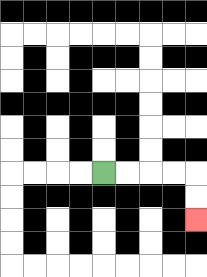{'start': '[4, 7]', 'end': '[8, 9]', 'path_directions': 'R,R,R,R,D,D', 'path_coordinates': '[[4, 7], [5, 7], [6, 7], [7, 7], [8, 7], [8, 8], [8, 9]]'}